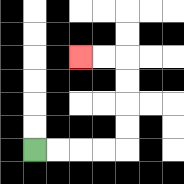{'start': '[1, 6]', 'end': '[3, 2]', 'path_directions': 'R,R,R,R,U,U,U,U,L,L', 'path_coordinates': '[[1, 6], [2, 6], [3, 6], [4, 6], [5, 6], [5, 5], [5, 4], [5, 3], [5, 2], [4, 2], [3, 2]]'}